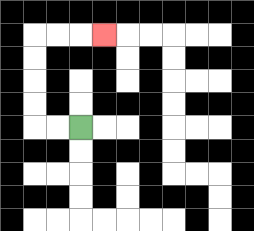{'start': '[3, 5]', 'end': '[4, 1]', 'path_directions': 'L,L,U,U,U,U,R,R,R', 'path_coordinates': '[[3, 5], [2, 5], [1, 5], [1, 4], [1, 3], [1, 2], [1, 1], [2, 1], [3, 1], [4, 1]]'}